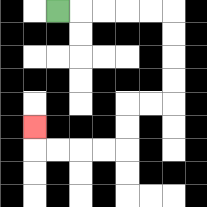{'start': '[2, 0]', 'end': '[1, 5]', 'path_directions': 'R,R,R,R,R,D,D,D,D,L,L,D,D,L,L,L,L,U', 'path_coordinates': '[[2, 0], [3, 0], [4, 0], [5, 0], [6, 0], [7, 0], [7, 1], [7, 2], [7, 3], [7, 4], [6, 4], [5, 4], [5, 5], [5, 6], [4, 6], [3, 6], [2, 6], [1, 6], [1, 5]]'}